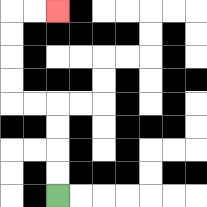{'start': '[2, 8]', 'end': '[2, 0]', 'path_directions': 'U,U,U,U,L,L,U,U,U,U,R,R', 'path_coordinates': '[[2, 8], [2, 7], [2, 6], [2, 5], [2, 4], [1, 4], [0, 4], [0, 3], [0, 2], [0, 1], [0, 0], [1, 0], [2, 0]]'}